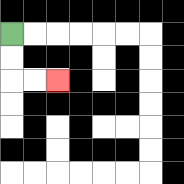{'start': '[0, 1]', 'end': '[2, 3]', 'path_directions': 'D,D,R,R', 'path_coordinates': '[[0, 1], [0, 2], [0, 3], [1, 3], [2, 3]]'}